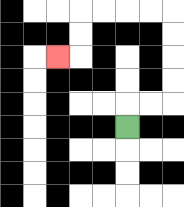{'start': '[5, 5]', 'end': '[2, 2]', 'path_directions': 'U,R,R,U,U,U,U,L,L,L,L,D,D,L', 'path_coordinates': '[[5, 5], [5, 4], [6, 4], [7, 4], [7, 3], [7, 2], [7, 1], [7, 0], [6, 0], [5, 0], [4, 0], [3, 0], [3, 1], [3, 2], [2, 2]]'}